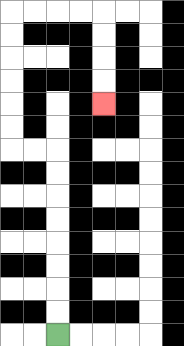{'start': '[2, 14]', 'end': '[4, 4]', 'path_directions': 'U,U,U,U,U,U,U,U,L,L,U,U,U,U,U,U,R,R,R,R,D,D,D,D', 'path_coordinates': '[[2, 14], [2, 13], [2, 12], [2, 11], [2, 10], [2, 9], [2, 8], [2, 7], [2, 6], [1, 6], [0, 6], [0, 5], [0, 4], [0, 3], [0, 2], [0, 1], [0, 0], [1, 0], [2, 0], [3, 0], [4, 0], [4, 1], [4, 2], [4, 3], [4, 4]]'}